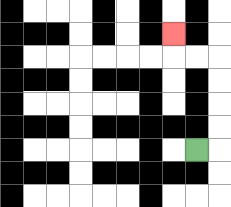{'start': '[8, 6]', 'end': '[7, 1]', 'path_directions': 'R,U,U,U,U,L,L,U', 'path_coordinates': '[[8, 6], [9, 6], [9, 5], [9, 4], [9, 3], [9, 2], [8, 2], [7, 2], [7, 1]]'}